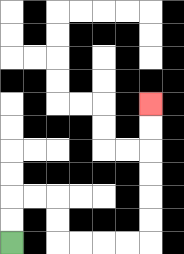{'start': '[0, 10]', 'end': '[6, 4]', 'path_directions': 'U,U,R,R,D,D,R,R,R,R,U,U,U,U,U,U', 'path_coordinates': '[[0, 10], [0, 9], [0, 8], [1, 8], [2, 8], [2, 9], [2, 10], [3, 10], [4, 10], [5, 10], [6, 10], [6, 9], [6, 8], [6, 7], [6, 6], [6, 5], [6, 4]]'}